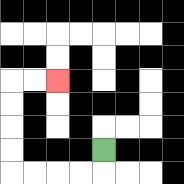{'start': '[4, 6]', 'end': '[2, 3]', 'path_directions': 'D,L,L,L,L,U,U,U,U,R,R', 'path_coordinates': '[[4, 6], [4, 7], [3, 7], [2, 7], [1, 7], [0, 7], [0, 6], [0, 5], [0, 4], [0, 3], [1, 3], [2, 3]]'}